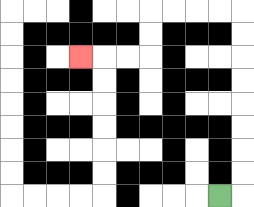{'start': '[9, 8]', 'end': '[3, 2]', 'path_directions': 'R,U,U,U,U,U,U,U,U,L,L,L,L,D,D,L,L,L', 'path_coordinates': '[[9, 8], [10, 8], [10, 7], [10, 6], [10, 5], [10, 4], [10, 3], [10, 2], [10, 1], [10, 0], [9, 0], [8, 0], [7, 0], [6, 0], [6, 1], [6, 2], [5, 2], [4, 2], [3, 2]]'}